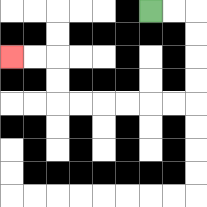{'start': '[6, 0]', 'end': '[0, 2]', 'path_directions': 'R,R,D,D,D,D,L,L,L,L,L,L,U,U,L,L', 'path_coordinates': '[[6, 0], [7, 0], [8, 0], [8, 1], [8, 2], [8, 3], [8, 4], [7, 4], [6, 4], [5, 4], [4, 4], [3, 4], [2, 4], [2, 3], [2, 2], [1, 2], [0, 2]]'}